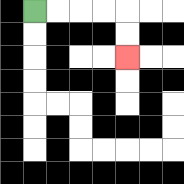{'start': '[1, 0]', 'end': '[5, 2]', 'path_directions': 'R,R,R,R,D,D', 'path_coordinates': '[[1, 0], [2, 0], [3, 0], [4, 0], [5, 0], [5, 1], [5, 2]]'}